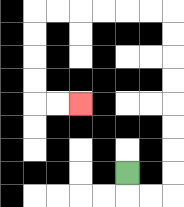{'start': '[5, 7]', 'end': '[3, 4]', 'path_directions': 'D,R,R,U,U,U,U,U,U,U,U,L,L,L,L,L,L,D,D,D,D,R,R', 'path_coordinates': '[[5, 7], [5, 8], [6, 8], [7, 8], [7, 7], [7, 6], [7, 5], [7, 4], [7, 3], [7, 2], [7, 1], [7, 0], [6, 0], [5, 0], [4, 0], [3, 0], [2, 0], [1, 0], [1, 1], [1, 2], [1, 3], [1, 4], [2, 4], [3, 4]]'}